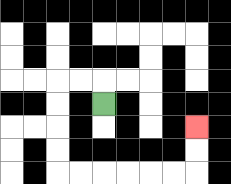{'start': '[4, 4]', 'end': '[8, 5]', 'path_directions': 'U,L,L,D,D,D,D,R,R,R,R,R,R,U,U', 'path_coordinates': '[[4, 4], [4, 3], [3, 3], [2, 3], [2, 4], [2, 5], [2, 6], [2, 7], [3, 7], [4, 7], [5, 7], [6, 7], [7, 7], [8, 7], [8, 6], [8, 5]]'}